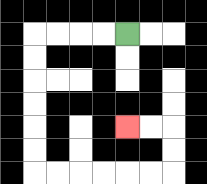{'start': '[5, 1]', 'end': '[5, 5]', 'path_directions': 'L,L,L,L,D,D,D,D,D,D,R,R,R,R,R,R,U,U,L,L', 'path_coordinates': '[[5, 1], [4, 1], [3, 1], [2, 1], [1, 1], [1, 2], [1, 3], [1, 4], [1, 5], [1, 6], [1, 7], [2, 7], [3, 7], [4, 7], [5, 7], [6, 7], [7, 7], [7, 6], [7, 5], [6, 5], [5, 5]]'}